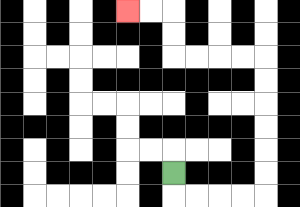{'start': '[7, 7]', 'end': '[5, 0]', 'path_directions': 'D,R,R,R,R,U,U,U,U,U,U,L,L,L,L,U,U,L,L', 'path_coordinates': '[[7, 7], [7, 8], [8, 8], [9, 8], [10, 8], [11, 8], [11, 7], [11, 6], [11, 5], [11, 4], [11, 3], [11, 2], [10, 2], [9, 2], [8, 2], [7, 2], [7, 1], [7, 0], [6, 0], [5, 0]]'}